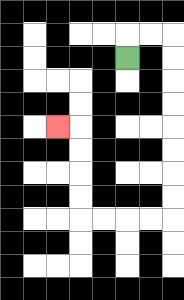{'start': '[5, 2]', 'end': '[2, 5]', 'path_directions': 'U,R,R,D,D,D,D,D,D,D,D,L,L,L,L,U,U,U,U,L', 'path_coordinates': '[[5, 2], [5, 1], [6, 1], [7, 1], [7, 2], [7, 3], [7, 4], [7, 5], [7, 6], [7, 7], [7, 8], [7, 9], [6, 9], [5, 9], [4, 9], [3, 9], [3, 8], [3, 7], [3, 6], [3, 5], [2, 5]]'}